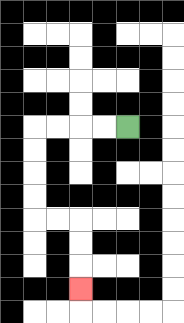{'start': '[5, 5]', 'end': '[3, 12]', 'path_directions': 'L,L,L,L,D,D,D,D,R,R,D,D,D', 'path_coordinates': '[[5, 5], [4, 5], [3, 5], [2, 5], [1, 5], [1, 6], [1, 7], [1, 8], [1, 9], [2, 9], [3, 9], [3, 10], [3, 11], [3, 12]]'}